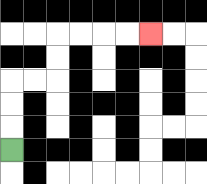{'start': '[0, 6]', 'end': '[6, 1]', 'path_directions': 'U,U,U,R,R,U,U,R,R,R,R', 'path_coordinates': '[[0, 6], [0, 5], [0, 4], [0, 3], [1, 3], [2, 3], [2, 2], [2, 1], [3, 1], [4, 1], [5, 1], [6, 1]]'}